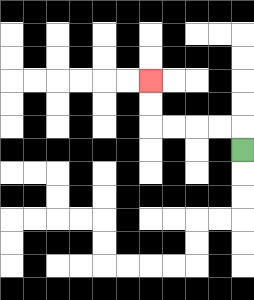{'start': '[10, 6]', 'end': '[6, 3]', 'path_directions': 'U,L,L,L,L,U,U', 'path_coordinates': '[[10, 6], [10, 5], [9, 5], [8, 5], [7, 5], [6, 5], [6, 4], [6, 3]]'}